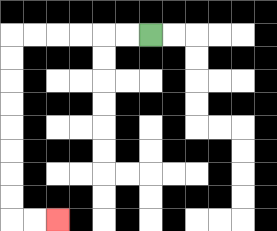{'start': '[6, 1]', 'end': '[2, 9]', 'path_directions': 'L,L,L,L,L,L,D,D,D,D,D,D,D,D,R,R', 'path_coordinates': '[[6, 1], [5, 1], [4, 1], [3, 1], [2, 1], [1, 1], [0, 1], [0, 2], [0, 3], [0, 4], [0, 5], [0, 6], [0, 7], [0, 8], [0, 9], [1, 9], [2, 9]]'}